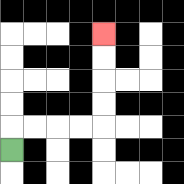{'start': '[0, 6]', 'end': '[4, 1]', 'path_directions': 'U,R,R,R,R,U,U,U,U', 'path_coordinates': '[[0, 6], [0, 5], [1, 5], [2, 5], [3, 5], [4, 5], [4, 4], [4, 3], [4, 2], [4, 1]]'}